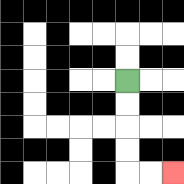{'start': '[5, 3]', 'end': '[7, 7]', 'path_directions': 'D,D,D,D,R,R', 'path_coordinates': '[[5, 3], [5, 4], [5, 5], [5, 6], [5, 7], [6, 7], [7, 7]]'}